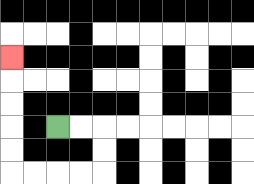{'start': '[2, 5]', 'end': '[0, 2]', 'path_directions': 'R,R,D,D,L,L,L,L,U,U,U,U,U', 'path_coordinates': '[[2, 5], [3, 5], [4, 5], [4, 6], [4, 7], [3, 7], [2, 7], [1, 7], [0, 7], [0, 6], [0, 5], [0, 4], [0, 3], [0, 2]]'}